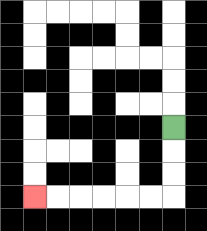{'start': '[7, 5]', 'end': '[1, 8]', 'path_directions': 'D,D,D,L,L,L,L,L,L', 'path_coordinates': '[[7, 5], [7, 6], [7, 7], [7, 8], [6, 8], [5, 8], [4, 8], [3, 8], [2, 8], [1, 8]]'}